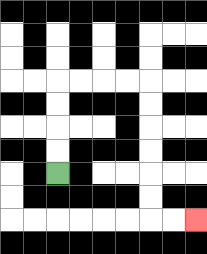{'start': '[2, 7]', 'end': '[8, 9]', 'path_directions': 'U,U,U,U,R,R,R,R,D,D,D,D,D,D,R,R', 'path_coordinates': '[[2, 7], [2, 6], [2, 5], [2, 4], [2, 3], [3, 3], [4, 3], [5, 3], [6, 3], [6, 4], [6, 5], [6, 6], [6, 7], [6, 8], [6, 9], [7, 9], [8, 9]]'}